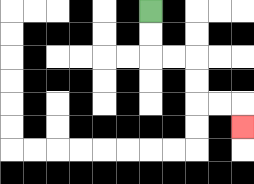{'start': '[6, 0]', 'end': '[10, 5]', 'path_directions': 'D,D,R,R,D,D,R,R,D', 'path_coordinates': '[[6, 0], [6, 1], [6, 2], [7, 2], [8, 2], [8, 3], [8, 4], [9, 4], [10, 4], [10, 5]]'}